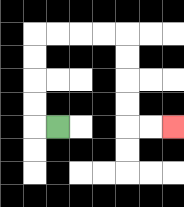{'start': '[2, 5]', 'end': '[7, 5]', 'path_directions': 'L,U,U,U,U,R,R,R,R,D,D,D,D,R,R', 'path_coordinates': '[[2, 5], [1, 5], [1, 4], [1, 3], [1, 2], [1, 1], [2, 1], [3, 1], [4, 1], [5, 1], [5, 2], [5, 3], [5, 4], [5, 5], [6, 5], [7, 5]]'}